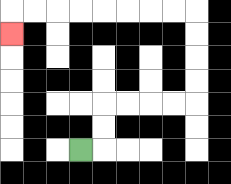{'start': '[3, 6]', 'end': '[0, 1]', 'path_directions': 'R,U,U,R,R,R,R,U,U,U,U,L,L,L,L,L,L,L,L,D', 'path_coordinates': '[[3, 6], [4, 6], [4, 5], [4, 4], [5, 4], [6, 4], [7, 4], [8, 4], [8, 3], [8, 2], [8, 1], [8, 0], [7, 0], [6, 0], [5, 0], [4, 0], [3, 0], [2, 0], [1, 0], [0, 0], [0, 1]]'}